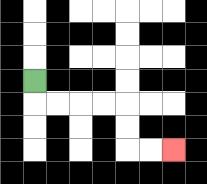{'start': '[1, 3]', 'end': '[7, 6]', 'path_directions': 'D,R,R,R,R,D,D,R,R', 'path_coordinates': '[[1, 3], [1, 4], [2, 4], [3, 4], [4, 4], [5, 4], [5, 5], [5, 6], [6, 6], [7, 6]]'}